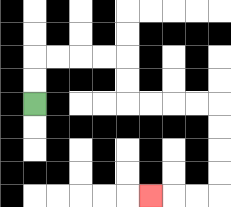{'start': '[1, 4]', 'end': '[6, 8]', 'path_directions': 'U,U,R,R,R,R,D,D,R,R,R,R,D,D,D,D,L,L,L', 'path_coordinates': '[[1, 4], [1, 3], [1, 2], [2, 2], [3, 2], [4, 2], [5, 2], [5, 3], [5, 4], [6, 4], [7, 4], [8, 4], [9, 4], [9, 5], [9, 6], [9, 7], [9, 8], [8, 8], [7, 8], [6, 8]]'}